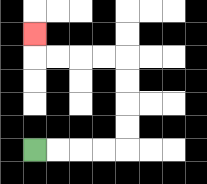{'start': '[1, 6]', 'end': '[1, 1]', 'path_directions': 'R,R,R,R,U,U,U,U,L,L,L,L,U', 'path_coordinates': '[[1, 6], [2, 6], [3, 6], [4, 6], [5, 6], [5, 5], [5, 4], [5, 3], [5, 2], [4, 2], [3, 2], [2, 2], [1, 2], [1, 1]]'}